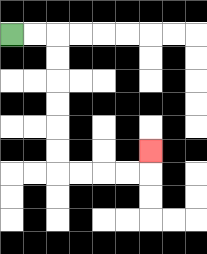{'start': '[0, 1]', 'end': '[6, 6]', 'path_directions': 'R,R,D,D,D,D,D,D,R,R,R,R,U', 'path_coordinates': '[[0, 1], [1, 1], [2, 1], [2, 2], [2, 3], [2, 4], [2, 5], [2, 6], [2, 7], [3, 7], [4, 7], [5, 7], [6, 7], [6, 6]]'}